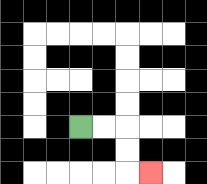{'start': '[3, 5]', 'end': '[6, 7]', 'path_directions': 'R,R,D,D,R', 'path_coordinates': '[[3, 5], [4, 5], [5, 5], [5, 6], [5, 7], [6, 7]]'}